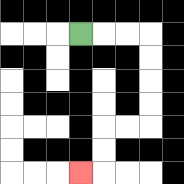{'start': '[3, 1]', 'end': '[3, 7]', 'path_directions': 'R,R,R,D,D,D,D,L,L,D,D,L', 'path_coordinates': '[[3, 1], [4, 1], [5, 1], [6, 1], [6, 2], [6, 3], [6, 4], [6, 5], [5, 5], [4, 5], [4, 6], [4, 7], [3, 7]]'}